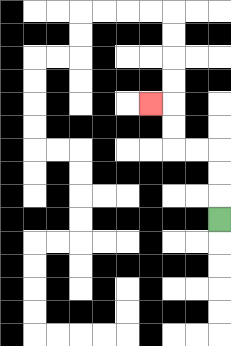{'start': '[9, 9]', 'end': '[6, 4]', 'path_directions': 'U,U,U,L,L,U,U,L', 'path_coordinates': '[[9, 9], [9, 8], [9, 7], [9, 6], [8, 6], [7, 6], [7, 5], [7, 4], [6, 4]]'}